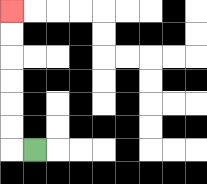{'start': '[1, 6]', 'end': '[0, 0]', 'path_directions': 'L,U,U,U,U,U,U', 'path_coordinates': '[[1, 6], [0, 6], [0, 5], [0, 4], [0, 3], [0, 2], [0, 1], [0, 0]]'}